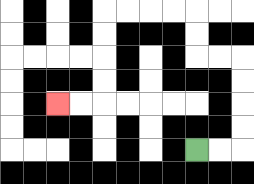{'start': '[8, 6]', 'end': '[2, 4]', 'path_directions': 'R,R,U,U,U,U,L,L,U,U,L,L,L,L,D,D,D,D,L,L', 'path_coordinates': '[[8, 6], [9, 6], [10, 6], [10, 5], [10, 4], [10, 3], [10, 2], [9, 2], [8, 2], [8, 1], [8, 0], [7, 0], [6, 0], [5, 0], [4, 0], [4, 1], [4, 2], [4, 3], [4, 4], [3, 4], [2, 4]]'}